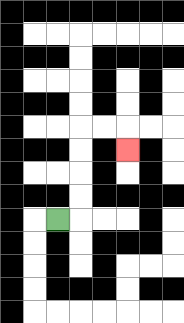{'start': '[2, 9]', 'end': '[5, 6]', 'path_directions': 'R,U,U,U,U,R,R,D', 'path_coordinates': '[[2, 9], [3, 9], [3, 8], [3, 7], [3, 6], [3, 5], [4, 5], [5, 5], [5, 6]]'}